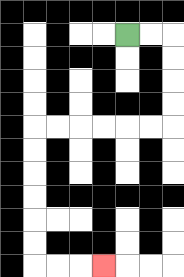{'start': '[5, 1]', 'end': '[4, 11]', 'path_directions': 'R,R,D,D,D,D,L,L,L,L,L,L,D,D,D,D,D,D,R,R,R', 'path_coordinates': '[[5, 1], [6, 1], [7, 1], [7, 2], [7, 3], [7, 4], [7, 5], [6, 5], [5, 5], [4, 5], [3, 5], [2, 5], [1, 5], [1, 6], [1, 7], [1, 8], [1, 9], [1, 10], [1, 11], [2, 11], [3, 11], [4, 11]]'}